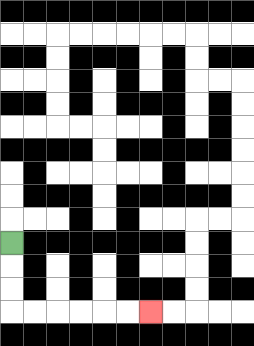{'start': '[0, 10]', 'end': '[6, 13]', 'path_directions': 'D,D,D,R,R,R,R,R,R', 'path_coordinates': '[[0, 10], [0, 11], [0, 12], [0, 13], [1, 13], [2, 13], [3, 13], [4, 13], [5, 13], [6, 13]]'}